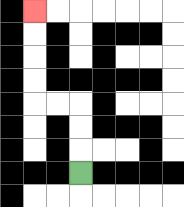{'start': '[3, 7]', 'end': '[1, 0]', 'path_directions': 'U,U,U,L,L,U,U,U,U', 'path_coordinates': '[[3, 7], [3, 6], [3, 5], [3, 4], [2, 4], [1, 4], [1, 3], [1, 2], [1, 1], [1, 0]]'}